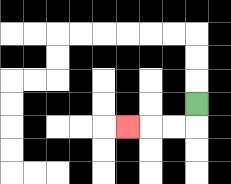{'start': '[8, 4]', 'end': '[5, 5]', 'path_directions': 'D,L,L,L', 'path_coordinates': '[[8, 4], [8, 5], [7, 5], [6, 5], [5, 5]]'}